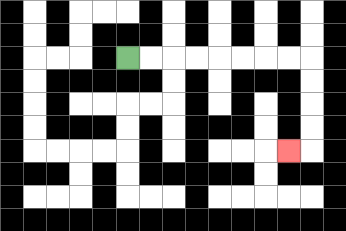{'start': '[5, 2]', 'end': '[12, 6]', 'path_directions': 'R,R,R,R,R,R,R,R,D,D,D,D,L', 'path_coordinates': '[[5, 2], [6, 2], [7, 2], [8, 2], [9, 2], [10, 2], [11, 2], [12, 2], [13, 2], [13, 3], [13, 4], [13, 5], [13, 6], [12, 6]]'}